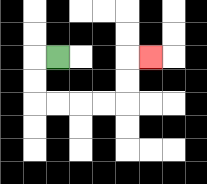{'start': '[2, 2]', 'end': '[6, 2]', 'path_directions': 'L,D,D,R,R,R,R,U,U,R', 'path_coordinates': '[[2, 2], [1, 2], [1, 3], [1, 4], [2, 4], [3, 4], [4, 4], [5, 4], [5, 3], [5, 2], [6, 2]]'}